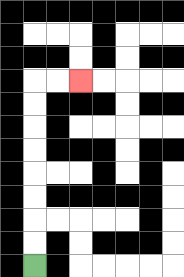{'start': '[1, 11]', 'end': '[3, 3]', 'path_directions': 'U,U,U,U,U,U,U,U,R,R', 'path_coordinates': '[[1, 11], [1, 10], [1, 9], [1, 8], [1, 7], [1, 6], [1, 5], [1, 4], [1, 3], [2, 3], [3, 3]]'}